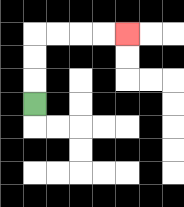{'start': '[1, 4]', 'end': '[5, 1]', 'path_directions': 'U,U,U,R,R,R,R', 'path_coordinates': '[[1, 4], [1, 3], [1, 2], [1, 1], [2, 1], [3, 1], [4, 1], [5, 1]]'}